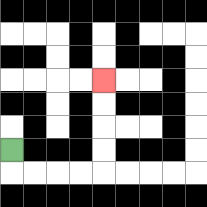{'start': '[0, 6]', 'end': '[4, 3]', 'path_directions': 'D,R,R,R,R,U,U,U,U', 'path_coordinates': '[[0, 6], [0, 7], [1, 7], [2, 7], [3, 7], [4, 7], [4, 6], [4, 5], [4, 4], [4, 3]]'}